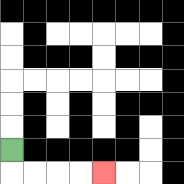{'start': '[0, 6]', 'end': '[4, 7]', 'path_directions': 'D,R,R,R,R', 'path_coordinates': '[[0, 6], [0, 7], [1, 7], [2, 7], [3, 7], [4, 7]]'}